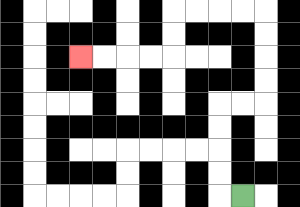{'start': '[10, 8]', 'end': '[3, 2]', 'path_directions': 'L,U,U,U,U,R,R,U,U,U,U,L,L,L,L,D,D,L,L,L,L', 'path_coordinates': '[[10, 8], [9, 8], [9, 7], [9, 6], [9, 5], [9, 4], [10, 4], [11, 4], [11, 3], [11, 2], [11, 1], [11, 0], [10, 0], [9, 0], [8, 0], [7, 0], [7, 1], [7, 2], [6, 2], [5, 2], [4, 2], [3, 2]]'}